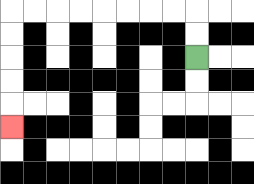{'start': '[8, 2]', 'end': '[0, 5]', 'path_directions': 'U,U,L,L,L,L,L,L,L,L,D,D,D,D,D', 'path_coordinates': '[[8, 2], [8, 1], [8, 0], [7, 0], [6, 0], [5, 0], [4, 0], [3, 0], [2, 0], [1, 0], [0, 0], [0, 1], [0, 2], [0, 3], [0, 4], [0, 5]]'}